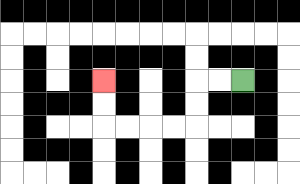{'start': '[10, 3]', 'end': '[4, 3]', 'path_directions': 'L,L,D,D,L,L,L,L,U,U', 'path_coordinates': '[[10, 3], [9, 3], [8, 3], [8, 4], [8, 5], [7, 5], [6, 5], [5, 5], [4, 5], [4, 4], [4, 3]]'}